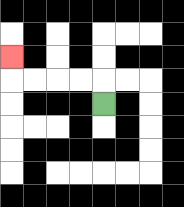{'start': '[4, 4]', 'end': '[0, 2]', 'path_directions': 'U,L,L,L,L,U', 'path_coordinates': '[[4, 4], [4, 3], [3, 3], [2, 3], [1, 3], [0, 3], [0, 2]]'}